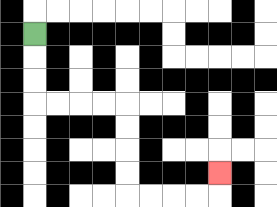{'start': '[1, 1]', 'end': '[9, 7]', 'path_directions': 'D,D,D,R,R,R,R,D,D,D,D,R,R,R,R,U', 'path_coordinates': '[[1, 1], [1, 2], [1, 3], [1, 4], [2, 4], [3, 4], [4, 4], [5, 4], [5, 5], [5, 6], [5, 7], [5, 8], [6, 8], [7, 8], [8, 8], [9, 8], [9, 7]]'}